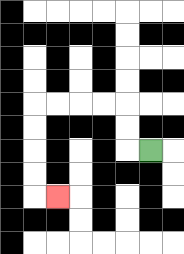{'start': '[6, 6]', 'end': '[2, 8]', 'path_directions': 'L,U,U,L,L,L,L,D,D,D,D,R', 'path_coordinates': '[[6, 6], [5, 6], [5, 5], [5, 4], [4, 4], [3, 4], [2, 4], [1, 4], [1, 5], [1, 6], [1, 7], [1, 8], [2, 8]]'}